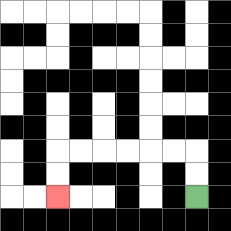{'start': '[8, 8]', 'end': '[2, 8]', 'path_directions': 'U,U,L,L,L,L,L,L,D,D', 'path_coordinates': '[[8, 8], [8, 7], [8, 6], [7, 6], [6, 6], [5, 6], [4, 6], [3, 6], [2, 6], [2, 7], [2, 8]]'}